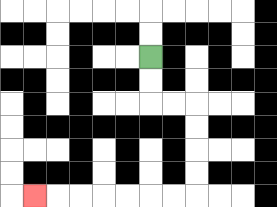{'start': '[6, 2]', 'end': '[1, 8]', 'path_directions': 'D,D,R,R,D,D,D,D,L,L,L,L,L,L,L', 'path_coordinates': '[[6, 2], [6, 3], [6, 4], [7, 4], [8, 4], [8, 5], [8, 6], [8, 7], [8, 8], [7, 8], [6, 8], [5, 8], [4, 8], [3, 8], [2, 8], [1, 8]]'}